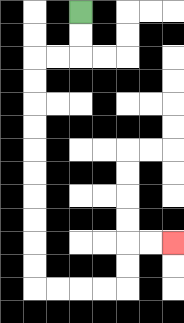{'start': '[3, 0]', 'end': '[7, 10]', 'path_directions': 'D,D,L,L,D,D,D,D,D,D,D,D,D,D,R,R,R,R,U,U,R,R', 'path_coordinates': '[[3, 0], [3, 1], [3, 2], [2, 2], [1, 2], [1, 3], [1, 4], [1, 5], [1, 6], [1, 7], [1, 8], [1, 9], [1, 10], [1, 11], [1, 12], [2, 12], [3, 12], [4, 12], [5, 12], [5, 11], [5, 10], [6, 10], [7, 10]]'}